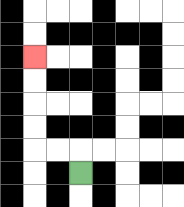{'start': '[3, 7]', 'end': '[1, 2]', 'path_directions': 'U,L,L,U,U,U,U', 'path_coordinates': '[[3, 7], [3, 6], [2, 6], [1, 6], [1, 5], [1, 4], [1, 3], [1, 2]]'}